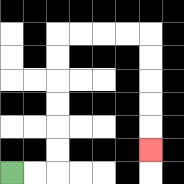{'start': '[0, 7]', 'end': '[6, 6]', 'path_directions': 'R,R,U,U,U,U,U,U,R,R,R,R,D,D,D,D,D', 'path_coordinates': '[[0, 7], [1, 7], [2, 7], [2, 6], [2, 5], [2, 4], [2, 3], [2, 2], [2, 1], [3, 1], [4, 1], [5, 1], [6, 1], [6, 2], [6, 3], [6, 4], [6, 5], [6, 6]]'}